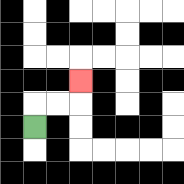{'start': '[1, 5]', 'end': '[3, 3]', 'path_directions': 'U,R,R,U', 'path_coordinates': '[[1, 5], [1, 4], [2, 4], [3, 4], [3, 3]]'}